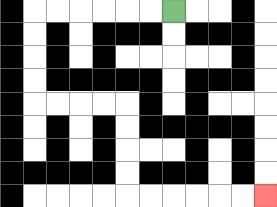{'start': '[7, 0]', 'end': '[11, 8]', 'path_directions': 'L,L,L,L,L,L,D,D,D,D,R,R,R,R,D,D,D,D,R,R,R,R,R,R', 'path_coordinates': '[[7, 0], [6, 0], [5, 0], [4, 0], [3, 0], [2, 0], [1, 0], [1, 1], [1, 2], [1, 3], [1, 4], [2, 4], [3, 4], [4, 4], [5, 4], [5, 5], [5, 6], [5, 7], [5, 8], [6, 8], [7, 8], [8, 8], [9, 8], [10, 8], [11, 8]]'}